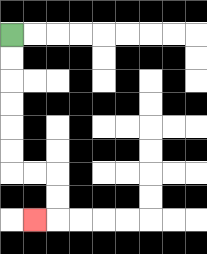{'start': '[0, 1]', 'end': '[1, 9]', 'path_directions': 'D,D,D,D,D,D,R,R,D,D,L', 'path_coordinates': '[[0, 1], [0, 2], [0, 3], [0, 4], [0, 5], [0, 6], [0, 7], [1, 7], [2, 7], [2, 8], [2, 9], [1, 9]]'}